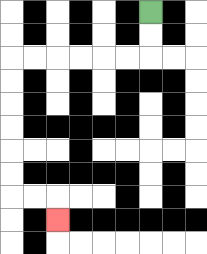{'start': '[6, 0]', 'end': '[2, 9]', 'path_directions': 'D,D,L,L,L,L,L,L,D,D,D,D,D,D,R,R,D', 'path_coordinates': '[[6, 0], [6, 1], [6, 2], [5, 2], [4, 2], [3, 2], [2, 2], [1, 2], [0, 2], [0, 3], [0, 4], [0, 5], [0, 6], [0, 7], [0, 8], [1, 8], [2, 8], [2, 9]]'}